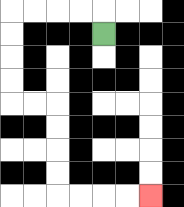{'start': '[4, 1]', 'end': '[6, 8]', 'path_directions': 'U,L,L,L,L,D,D,D,D,R,R,D,D,D,D,R,R,R,R', 'path_coordinates': '[[4, 1], [4, 0], [3, 0], [2, 0], [1, 0], [0, 0], [0, 1], [0, 2], [0, 3], [0, 4], [1, 4], [2, 4], [2, 5], [2, 6], [2, 7], [2, 8], [3, 8], [4, 8], [5, 8], [6, 8]]'}